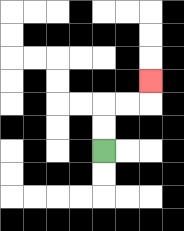{'start': '[4, 6]', 'end': '[6, 3]', 'path_directions': 'U,U,R,R,U', 'path_coordinates': '[[4, 6], [4, 5], [4, 4], [5, 4], [6, 4], [6, 3]]'}